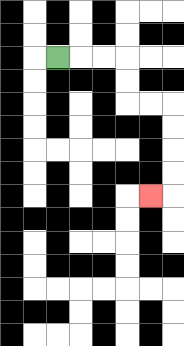{'start': '[2, 2]', 'end': '[6, 8]', 'path_directions': 'R,R,R,D,D,R,R,D,D,D,D,L', 'path_coordinates': '[[2, 2], [3, 2], [4, 2], [5, 2], [5, 3], [5, 4], [6, 4], [7, 4], [7, 5], [7, 6], [7, 7], [7, 8], [6, 8]]'}